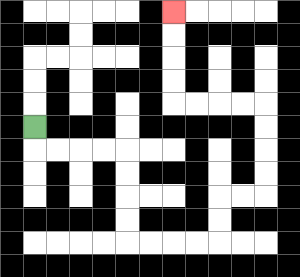{'start': '[1, 5]', 'end': '[7, 0]', 'path_directions': 'D,R,R,R,R,D,D,D,D,R,R,R,R,U,U,R,R,U,U,U,U,L,L,L,L,U,U,U,U', 'path_coordinates': '[[1, 5], [1, 6], [2, 6], [3, 6], [4, 6], [5, 6], [5, 7], [5, 8], [5, 9], [5, 10], [6, 10], [7, 10], [8, 10], [9, 10], [9, 9], [9, 8], [10, 8], [11, 8], [11, 7], [11, 6], [11, 5], [11, 4], [10, 4], [9, 4], [8, 4], [7, 4], [7, 3], [7, 2], [7, 1], [7, 0]]'}